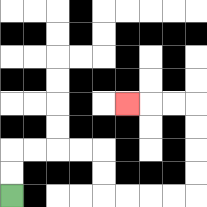{'start': '[0, 8]', 'end': '[5, 4]', 'path_directions': 'U,U,R,R,R,R,D,D,R,R,R,R,U,U,U,U,L,L,L', 'path_coordinates': '[[0, 8], [0, 7], [0, 6], [1, 6], [2, 6], [3, 6], [4, 6], [4, 7], [4, 8], [5, 8], [6, 8], [7, 8], [8, 8], [8, 7], [8, 6], [8, 5], [8, 4], [7, 4], [6, 4], [5, 4]]'}